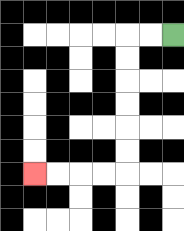{'start': '[7, 1]', 'end': '[1, 7]', 'path_directions': 'L,L,D,D,D,D,D,D,L,L,L,L', 'path_coordinates': '[[7, 1], [6, 1], [5, 1], [5, 2], [5, 3], [5, 4], [5, 5], [5, 6], [5, 7], [4, 7], [3, 7], [2, 7], [1, 7]]'}